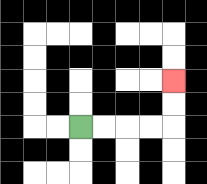{'start': '[3, 5]', 'end': '[7, 3]', 'path_directions': 'R,R,R,R,U,U', 'path_coordinates': '[[3, 5], [4, 5], [5, 5], [6, 5], [7, 5], [7, 4], [7, 3]]'}